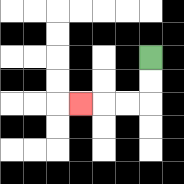{'start': '[6, 2]', 'end': '[3, 4]', 'path_directions': 'D,D,L,L,L', 'path_coordinates': '[[6, 2], [6, 3], [6, 4], [5, 4], [4, 4], [3, 4]]'}